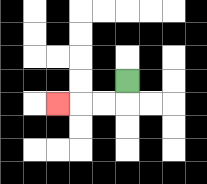{'start': '[5, 3]', 'end': '[2, 4]', 'path_directions': 'D,L,L,L', 'path_coordinates': '[[5, 3], [5, 4], [4, 4], [3, 4], [2, 4]]'}